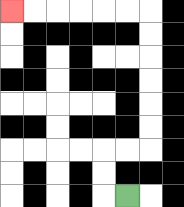{'start': '[5, 8]', 'end': '[0, 0]', 'path_directions': 'L,U,U,R,R,U,U,U,U,U,U,L,L,L,L,L,L', 'path_coordinates': '[[5, 8], [4, 8], [4, 7], [4, 6], [5, 6], [6, 6], [6, 5], [6, 4], [6, 3], [6, 2], [6, 1], [6, 0], [5, 0], [4, 0], [3, 0], [2, 0], [1, 0], [0, 0]]'}